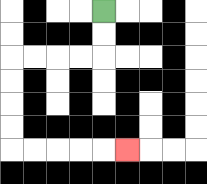{'start': '[4, 0]', 'end': '[5, 6]', 'path_directions': 'D,D,L,L,L,L,D,D,D,D,R,R,R,R,R', 'path_coordinates': '[[4, 0], [4, 1], [4, 2], [3, 2], [2, 2], [1, 2], [0, 2], [0, 3], [0, 4], [0, 5], [0, 6], [1, 6], [2, 6], [3, 6], [4, 6], [5, 6]]'}